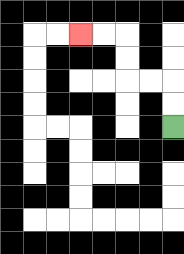{'start': '[7, 5]', 'end': '[3, 1]', 'path_directions': 'U,U,L,L,U,U,L,L', 'path_coordinates': '[[7, 5], [7, 4], [7, 3], [6, 3], [5, 3], [5, 2], [5, 1], [4, 1], [3, 1]]'}